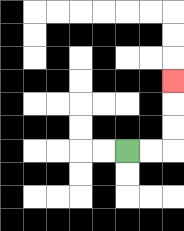{'start': '[5, 6]', 'end': '[7, 3]', 'path_directions': 'R,R,U,U,U', 'path_coordinates': '[[5, 6], [6, 6], [7, 6], [7, 5], [7, 4], [7, 3]]'}